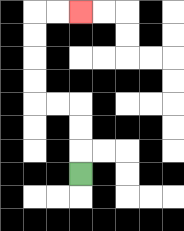{'start': '[3, 7]', 'end': '[3, 0]', 'path_directions': 'U,U,U,L,L,U,U,U,U,R,R', 'path_coordinates': '[[3, 7], [3, 6], [3, 5], [3, 4], [2, 4], [1, 4], [1, 3], [1, 2], [1, 1], [1, 0], [2, 0], [3, 0]]'}